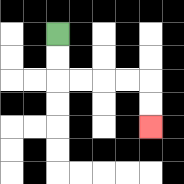{'start': '[2, 1]', 'end': '[6, 5]', 'path_directions': 'D,D,R,R,R,R,D,D', 'path_coordinates': '[[2, 1], [2, 2], [2, 3], [3, 3], [4, 3], [5, 3], [6, 3], [6, 4], [6, 5]]'}